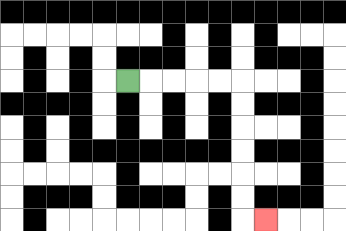{'start': '[5, 3]', 'end': '[11, 9]', 'path_directions': 'R,R,R,R,R,D,D,D,D,D,D,R', 'path_coordinates': '[[5, 3], [6, 3], [7, 3], [8, 3], [9, 3], [10, 3], [10, 4], [10, 5], [10, 6], [10, 7], [10, 8], [10, 9], [11, 9]]'}